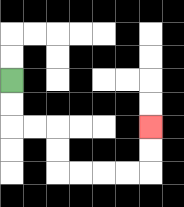{'start': '[0, 3]', 'end': '[6, 5]', 'path_directions': 'D,D,R,R,D,D,R,R,R,R,U,U', 'path_coordinates': '[[0, 3], [0, 4], [0, 5], [1, 5], [2, 5], [2, 6], [2, 7], [3, 7], [4, 7], [5, 7], [6, 7], [6, 6], [6, 5]]'}